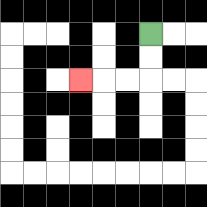{'start': '[6, 1]', 'end': '[3, 3]', 'path_directions': 'D,D,L,L,L', 'path_coordinates': '[[6, 1], [6, 2], [6, 3], [5, 3], [4, 3], [3, 3]]'}